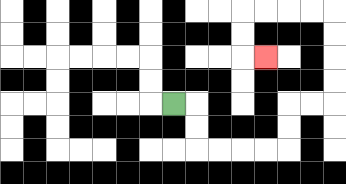{'start': '[7, 4]', 'end': '[11, 2]', 'path_directions': 'R,D,D,R,R,R,R,U,U,R,R,U,U,U,U,L,L,L,L,D,D,R', 'path_coordinates': '[[7, 4], [8, 4], [8, 5], [8, 6], [9, 6], [10, 6], [11, 6], [12, 6], [12, 5], [12, 4], [13, 4], [14, 4], [14, 3], [14, 2], [14, 1], [14, 0], [13, 0], [12, 0], [11, 0], [10, 0], [10, 1], [10, 2], [11, 2]]'}